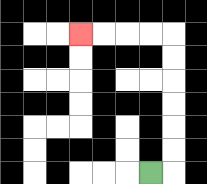{'start': '[6, 7]', 'end': '[3, 1]', 'path_directions': 'R,U,U,U,U,U,U,L,L,L,L', 'path_coordinates': '[[6, 7], [7, 7], [7, 6], [7, 5], [7, 4], [7, 3], [7, 2], [7, 1], [6, 1], [5, 1], [4, 1], [3, 1]]'}